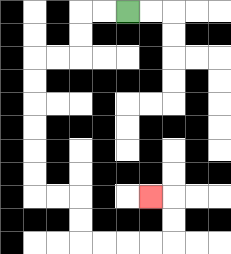{'start': '[5, 0]', 'end': '[6, 8]', 'path_directions': 'L,L,D,D,L,L,D,D,D,D,D,D,R,R,D,D,R,R,R,R,U,U,L', 'path_coordinates': '[[5, 0], [4, 0], [3, 0], [3, 1], [3, 2], [2, 2], [1, 2], [1, 3], [1, 4], [1, 5], [1, 6], [1, 7], [1, 8], [2, 8], [3, 8], [3, 9], [3, 10], [4, 10], [5, 10], [6, 10], [7, 10], [7, 9], [7, 8], [6, 8]]'}